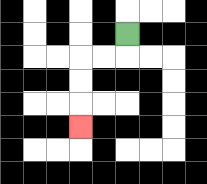{'start': '[5, 1]', 'end': '[3, 5]', 'path_directions': 'D,L,L,D,D,D', 'path_coordinates': '[[5, 1], [5, 2], [4, 2], [3, 2], [3, 3], [3, 4], [3, 5]]'}